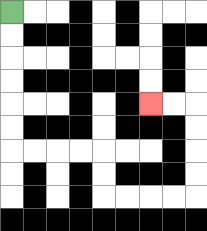{'start': '[0, 0]', 'end': '[6, 4]', 'path_directions': 'D,D,D,D,D,D,R,R,R,R,D,D,R,R,R,R,U,U,U,U,L,L', 'path_coordinates': '[[0, 0], [0, 1], [0, 2], [0, 3], [0, 4], [0, 5], [0, 6], [1, 6], [2, 6], [3, 6], [4, 6], [4, 7], [4, 8], [5, 8], [6, 8], [7, 8], [8, 8], [8, 7], [8, 6], [8, 5], [8, 4], [7, 4], [6, 4]]'}